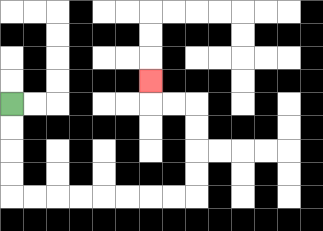{'start': '[0, 4]', 'end': '[6, 3]', 'path_directions': 'D,D,D,D,R,R,R,R,R,R,R,R,U,U,U,U,L,L,U', 'path_coordinates': '[[0, 4], [0, 5], [0, 6], [0, 7], [0, 8], [1, 8], [2, 8], [3, 8], [4, 8], [5, 8], [6, 8], [7, 8], [8, 8], [8, 7], [8, 6], [8, 5], [8, 4], [7, 4], [6, 4], [6, 3]]'}